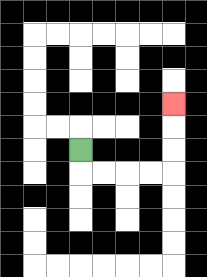{'start': '[3, 6]', 'end': '[7, 4]', 'path_directions': 'D,R,R,R,R,U,U,U', 'path_coordinates': '[[3, 6], [3, 7], [4, 7], [5, 7], [6, 7], [7, 7], [7, 6], [7, 5], [7, 4]]'}